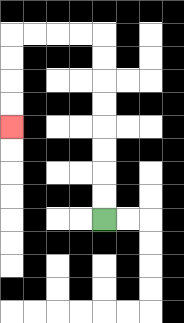{'start': '[4, 9]', 'end': '[0, 5]', 'path_directions': 'U,U,U,U,U,U,U,U,L,L,L,L,D,D,D,D', 'path_coordinates': '[[4, 9], [4, 8], [4, 7], [4, 6], [4, 5], [4, 4], [4, 3], [4, 2], [4, 1], [3, 1], [2, 1], [1, 1], [0, 1], [0, 2], [0, 3], [0, 4], [0, 5]]'}